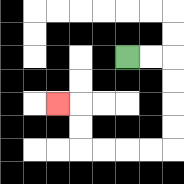{'start': '[5, 2]', 'end': '[2, 4]', 'path_directions': 'R,R,D,D,D,D,L,L,L,L,U,U,L', 'path_coordinates': '[[5, 2], [6, 2], [7, 2], [7, 3], [7, 4], [7, 5], [7, 6], [6, 6], [5, 6], [4, 6], [3, 6], [3, 5], [3, 4], [2, 4]]'}